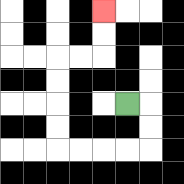{'start': '[5, 4]', 'end': '[4, 0]', 'path_directions': 'R,D,D,L,L,L,L,U,U,U,U,R,R,U,U', 'path_coordinates': '[[5, 4], [6, 4], [6, 5], [6, 6], [5, 6], [4, 6], [3, 6], [2, 6], [2, 5], [2, 4], [2, 3], [2, 2], [3, 2], [4, 2], [4, 1], [4, 0]]'}